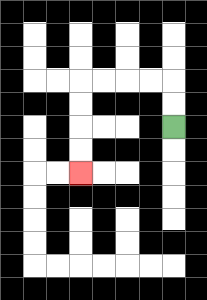{'start': '[7, 5]', 'end': '[3, 7]', 'path_directions': 'U,U,L,L,L,L,D,D,D,D', 'path_coordinates': '[[7, 5], [7, 4], [7, 3], [6, 3], [5, 3], [4, 3], [3, 3], [3, 4], [3, 5], [3, 6], [3, 7]]'}